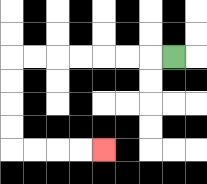{'start': '[7, 2]', 'end': '[4, 6]', 'path_directions': 'L,L,L,L,L,L,L,D,D,D,D,R,R,R,R', 'path_coordinates': '[[7, 2], [6, 2], [5, 2], [4, 2], [3, 2], [2, 2], [1, 2], [0, 2], [0, 3], [0, 4], [0, 5], [0, 6], [1, 6], [2, 6], [3, 6], [4, 6]]'}